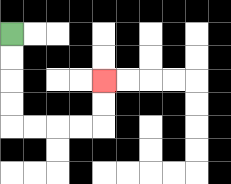{'start': '[0, 1]', 'end': '[4, 3]', 'path_directions': 'D,D,D,D,R,R,R,R,U,U', 'path_coordinates': '[[0, 1], [0, 2], [0, 3], [0, 4], [0, 5], [1, 5], [2, 5], [3, 5], [4, 5], [4, 4], [4, 3]]'}